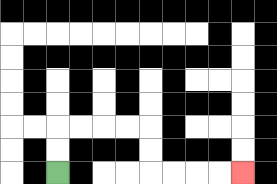{'start': '[2, 7]', 'end': '[10, 7]', 'path_directions': 'U,U,R,R,R,R,D,D,R,R,R,R', 'path_coordinates': '[[2, 7], [2, 6], [2, 5], [3, 5], [4, 5], [5, 5], [6, 5], [6, 6], [6, 7], [7, 7], [8, 7], [9, 7], [10, 7]]'}